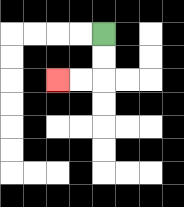{'start': '[4, 1]', 'end': '[2, 3]', 'path_directions': 'D,D,L,L', 'path_coordinates': '[[4, 1], [4, 2], [4, 3], [3, 3], [2, 3]]'}